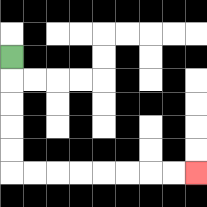{'start': '[0, 2]', 'end': '[8, 7]', 'path_directions': 'D,D,D,D,D,R,R,R,R,R,R,R,R', 'path_coordinates': '[[0, 2], [0, 3], [0, 4], [0, 5], [0, 6], [0, 7], [1, 7], [2, 7], [3, 7], [4, 7], [5, 7], [6, 7], [7, 7], [8, 7]]'}